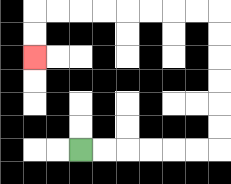{'start': '[3, 6]', 'end': '[1, 2]', 'path_directions': 'R,R,R,R,R,R,U,U,U,U,U,U,L,L,L,L,L,L,L,L,D,D', 'path_coordinates': '[[3, 6], [4, 6], [5, 6], [6, 6], [7, 6], [8, 6], [9, 6], [9, 5], [9, 4], [9, 3], [9, 2], [9, 1], [9, 0], [8, 0], [7, 0], [6, 0], [5, 0], [4, 0], [3, 0], [2, 0], [1, 0], [1, 1], [1, 2]]'}